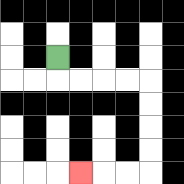{'start': '[2, 2]', 'end': '[3, 7]', 'path_directions': 'D,R,R,R,R,D,D,D,D,L,L,L', 'path_coordinates': '[[2, 2], [2, 3], [3, 3], [4, 3], [5, 3], [6, 3], [6, 4], [6, 5], [6, 6], [6, 7], [5, 7], [4, 7], [3, 7]]'}